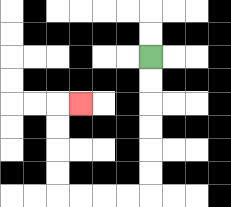{'start': '[6, 2]', 'end': '[3, 4]', 'path_directions': 'D,D,D,D,D,D,L,L,L,L,U,U,U,U,R', 'path_coordinates': '[[6, 2], [6, 3], [6, 4], [6, 5], [6, 6], [6, 7], [6, 8], [5, 8], [4, 8], [3, 8], [2, 8], [2, 7], [2, 6], [2, 5], [2, 4], [3, 4]]'}